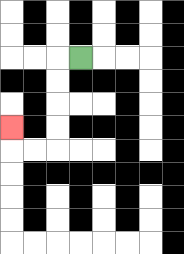{'start': '[3, 2]', 'end': '[0, 5]', 'path_directions': 'L,D,D,D,D,L,L,U', 'path_coordinates': '[[3, 2], [2, 2], [2, 3], [2, 4], [2, 5], [2, 6], [1, 6], [0, 6], [0, 5]]'}